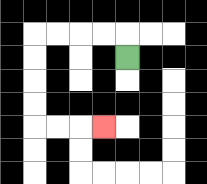{'start': '[5, 2]', 'end': '[4, 5]', 'path_directions': 'U,L,L,L,L,D,D,D,D,R,R,R', 'path_coordinates': '[[5, 2], [5, 1], [4, 1], [3, 1], [2, 1], [1, 1], [1, 2], [1, 3], [1, 4], [1, 5], [2, 5], [3, 5], [4, 5]]'}